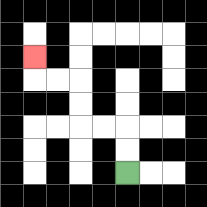{'start': '[5, 7]', 'end': '[1, 2]', 'path_directions': 'U,U,L,L,U,U,L,L,U', 'path_coordinates': '[[5, 7], [5, 6], [5, 5], [4, 5], [3, 5], [3, 4], [3, 3], [2, 3], [1, 3], [1, 2]]'}